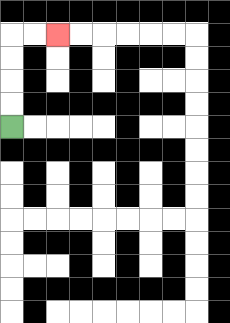{'start': '[0, 5]', 'end': '[2, 1]', 'path_directions': 'U,U,U,U,R,R', 'path_coordinates': '[[0, 5], [0, 4], [0, 3], [0, 2], [0, 1], [1, 1], [2, 1]]'}